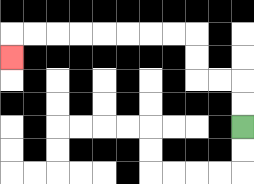{'start': '[10, 5]', 'end': '[0, 2]', 'path_directions': 'U,U,L,L,U,U,L,L,L,L,L,L,L,L,D', 'path_coordinates': '[[10, 5], [10, 4], [10, 3], [9, 3], [8, 3], [8, 2], [8, 1], [7, 1], [6, 1], [5, 1], [4, 1], [3, 1], [2, 1], [1, 1], [0, 1], [0, 2]]'}